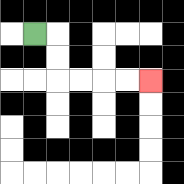{'start': '[1, 1]', 'end': '[6, 3]', 'path_directions': 'R,D,D,R,R,R,R', 'path_coordinates': '[[1, 1], [2, 1], [2, 2], [2, 3], [3, 3], [4, 3], [5, 3], [6, 3]]'}